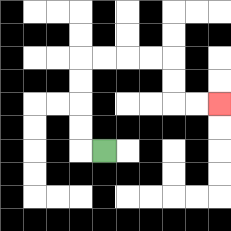{'start': '[4, 6]', 'end': '[9, 4]', 'path_directions': 'L,U,U,U,U,R,R,R,R,D,D,R,R', 'path_coordinates': '[[4, 6], [3, 6], [3, 5], [3, 4], [3, 3], [3, 2], [4, 2], [5, 2], [6, 2], [7, 2], [7, 3], [7, 4], [8, 4], [9, 4]]'}